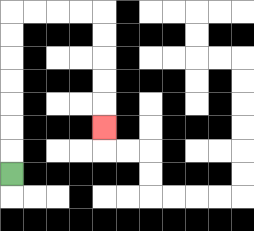{'start': '[0, 7]', 'end': '[4, 5]', 'path_directions': 'U,U,U,U,U,U,U,R,R,R,R,D,D,D,D,D', 'path_coordinates': '[[0, 7], [0, 6], [0, 5], [0, 4], [0, 3], [0, 2], [0, 1], [0, 0], [1, 0], [2, 0], [3, 0], [4, 0], [4, 1], [4, 2], [4, 3], [4, 4], [4, 5]]'}